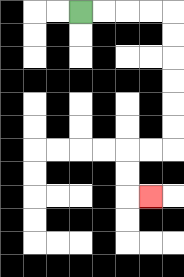{'start': '[3, 0]', 'end': '[6, 8]', 'path_directions': 'R,R,R,R,D,D,D,D,D,D,L,L,D,D,R', 'path_coordinates': '[[3, 0], [4, 0], [5, 0], [6, 0], [7, 0], [7, 1], [7, 2], [7, 3], [7, 4], [7, 5], [7, 6], [6, 6], [5, 6], [5, 7], [5, 8], [6, 8]]'}